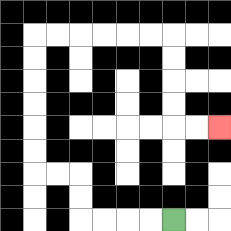{'start': '[7, 9]', 'end': '[9, 5]', 'path_directions': 'L,L,L,L,U,U,L,L,U,U,U,U,U,U,R,R,R,R,R,R,D,D,D,D,R,R', 'path_coordinates': '[[7, 9], [6, 9], [5, 9], [4, 9], [3, 9], [3, 8], [3, 7], [2, 7], [1, 7], [1, 6], [1, 5], [1, 4], [1, 3], [1, 2], [1, 1], [2, 1], [3, 1], [4, 1], [5, 1], [6, 1], [7, 1], [7, 2], [7, 3], [7, 4], [7, 5], [8, 5], [9, 5]]'}